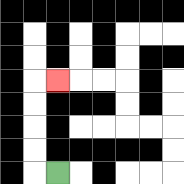{'start': '[2, 7]', 'end': '[2, 3]', 'path_directions': 'L,U,U,U,U,R', 'path_coordinates': '[[2, 7], [1, 7], [1, 6], [1, 5], [1, 4], [1, 3], [2, 3]]'}